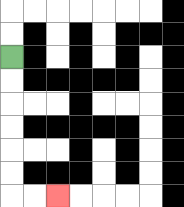{'start': '[0, 2]', 'end': '[2, 8]', 'path_directions': 'D,D,D,D,D,D,R,R', 'path_coordinates': '[[0, 2], [0, 3], [0, 4], [0, 5], [0, 6], [0, 7], [0, 8], [1, 8], [2, 8]]'}